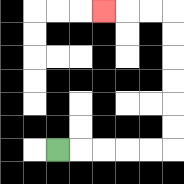{'start': '[2, 6]', 'end': '[4, 0]', 'path_directions': 'R,R,R,R,R,U,U,U,U,U,U,L,L,L', 'path_coordinates': '[[2, 6], [3, 6], [4, 6], [5, 6], [6, 6], [7, 6], [7, 5], [7, 4], [7, 3], [7, 2], [7, 1], [7, 0], [6, 0], [5, 0], [4, 0]]'}